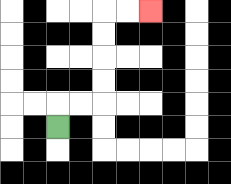{'start': '[2, 5]', 'end': '[6, 0]', 'path_directions': 'U,R,R,U,U,U,U,R,R', 'path_coordinates': '[[2, 5], [2, 4], [3, 4], [4, 4], [4, 3], [4, 2], [4, 1], [4, 0], [5, 0], [6, 0]]'}